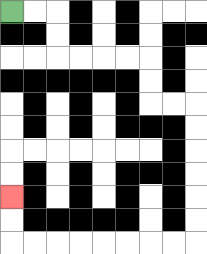{'start': '[0, 0]', 'end': '[0, 8]', 'path_directions': 'R,R,D,D,R,R,R,R,D,D,R,R,D,D,D,D,D,D,L,L,L,L,L,L,L,L,U,U', 'path_coordinates': '[[0, 0], [1, 0], [2, 0], [2, 1], [2, 2], [3, 2], [4, 2], [5, 2], [6, 2], [6, 3], [6, 4], [7, 4], [8, 4], [8, 5], [8, 6], [8, 7], [8, 8], [8, 9], [8, 10], [7, 10], [6, 10], [5, 10], [4, 10], [3, 10], [2, 10], [1, 10], [0, 10], [0, 9], [0, 8]]'}